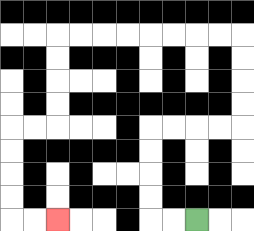{'start': '[8, 9]', 'end': '[2, 9]', 'path_directions': 'L,L,U,U,U,U,R,R,R,R,U,U,U,U,L,L,L,L,L,L,L,L,D,D,D,D,L,L,D,D,D,D,R,R', 'path_coordinates': '[[8, 9], [7, 9], [6, 9], [6, 8], [6, 7], [6, 6], [6, 5], [7, 5], [8, 5], [9, 5], [10, 5], [10, 4], [10, 3], [10, 2], [10, 1], [9, 1], [8, 1], [7, 1], [6, 1], [5, 1], [4, 1], [3, 1], [2, 1], [2, 2], [2, 3], [2, 4], [2, 5], [1, 5], [0, 5], [0, 6], [0, 7], [0, 8], [0, 9], [1, 9], [2, 9]]'}